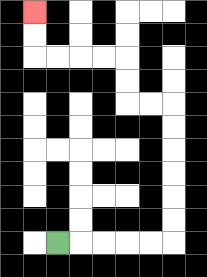{'start': '[2, 10]', 'end': '[1, 0]', 'path_directions': 'R,R,R,R,R,U,U,U,U,U,U,L,L,U,U,L,L,L,L,U,U', 'path_coordinates': '[[2, 10], [3, 10], [4, 10], [5, 10], [6, 10], [7, 10], [7, 9], [7, 8], [7, 7], [7, 6], [7, 5], [7, 4], [6, 4], [5, 4], [5, 3], [5, 2], [4, 2], [3, 2], [2, 2], [1, 2], [1, 1], [1, 0]]'}